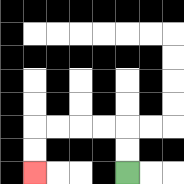{'start': '[5, 7]', 'end': '[1, 7]', 'path_directions': 'U,U,L,L,L,L,D,D', 'path_coordinates': '[[5, 7], [5, 6], [5, 5], [4, 5], [3, 5], [2, 5], [1, 5], [1, 6], [1, 7]]'}